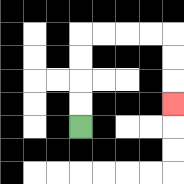{'start': '[3, 5]', 'end': '[7, 4]', 'path_directions': 'U,U,U,U,R,R,R,R,D,D,D', 'path_coordinates': '[[3, 5], [3, 4], [3, 3], [3, 2], [3, 1], [4, 1], [5, 1], [6, 1], [7, 1], [7, 2], [7, 3], [7, 4]]'}